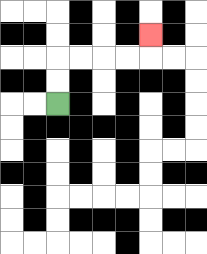{'start': '[2, 4]', 'end': '[6, 1]', 'path_directions': 'U,U,R,R,R,R,U', 'path_coordinates': '[[2, 4], [2, 3], [2, 2], [3, 2], [4, 2], [5, 2], [6, 2], [6, 1]]'}